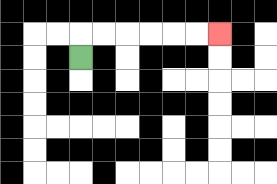{'start': '[3, 2]', 'end': '[9, 1]', 'path_directions': 'U,R,R,R,R,R,R', 'path_coordinates': '[[3, 2], [3, 1], [4, 1], [5, 1], [6, 1], [7, 1], [8, 1], [9, 1]]'}